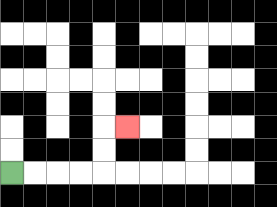{'start': '[0, 7]', 'end': '[5, 5]', 'path_directions': 'R,R,R,R,U,U,R', 'path_coordinates': '[[0, 7], [1, 7], [2, 7], [3, 7], [4, 7], [4, 6], [4, 5], [5, 5]]'}